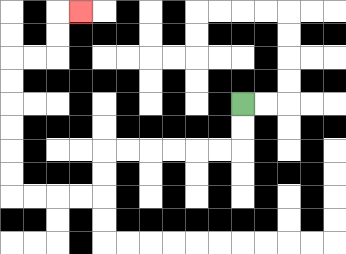{'start': '[10, 4]', 'end': '[3, 0]', 'path_directions': 'D,D,L,L,L,L,L,L,D,D,L,L,L,L,U,U,U,U,U,U,R,R,U,U,R', 'path_coordinates': '[[10, 4], [10, 5], [10, 6], [9, 6], [8, 6], [7, 6], [6, 6], [5, 6], [4, 6], [4, 7], [4, 8], [3, 8], [2, 8], [1, 8], [0, 8], [0, 7], [0, 6], [0, 5], [0, 4], [0, 3], [0, 2], [1, 2], [2, 2], [2, 1], [2, 0], [3, 0]]'}